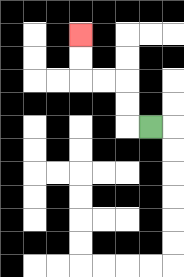{'start': '[6, 5]', 'end': '[3, 1]', 'path_directions': 'L,U,U,L,L,U,U', 'path_coordinates': '[[6, 5], [5, 5], [5, 4], [5, 3], [4, 3], [3, 3], [3, 2], [3, 1]]'}